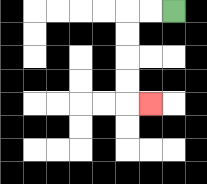{'start': '[7, 0]', 'end': '[6, 4]', 'path_directions': 'L,L,D,D,D,D,R', 'path_coordinates': '[[7, 0], [6, 0], [5, 0], [5, 1], [5, 2], [5, 3], [5, 4], [6, 4]]'}